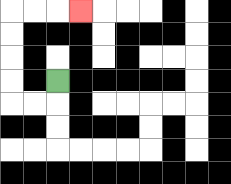{'start': '[2, 3]', 'end': '[3, 0]', 'path_directions': 'D,L,L,U,U,U,U,R,R,R', 'path_coordinates': '[[2, 3], [2, 4], [1, 4], [0, 4], [0, 3], [0, 2], [0, 1], [0, 0], [1, 0], [2, 0], [3, 0]]'}